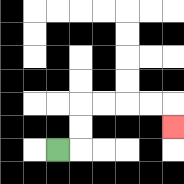{'start': '[2, 6]', 'end': '[7, 5]', 'path_directions': 'R,U,U,R,R,R,R,D', 'path_coordinates': '[[2, 6], [3, 6], [3, 5], [3, 4], [4, 4], [5, 4], [6, 4], [7, 4], [7, 5]]'}